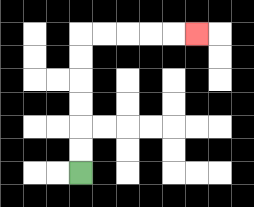{'start': '[3, 7]', 'end': '[8, 1]', 'path_directions': 'U,U,U,U,U,U,R,R,R,R,R', 'path_coordinates': '[[3, 7], [3, 6], [3, 5], [3, 4], [3, 3], [3, 2], [3, 1], [4, 1], [5, 1], [6, 1], [7, 1], [8, 1]]'}